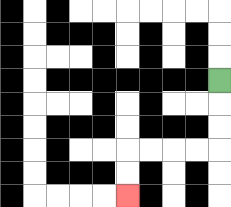{'start': '[9, 3]', 'end': '[5, 8]', 'path_directions': 'D,D,D,L,L,L,L,D,D', 'path_coordinates': '[[9, 3], [9, 4], [9, 5], [9, 6], [8, 6], [7, 6], [6, 6], [5, 6], [5, 7], [5, 8]]'}